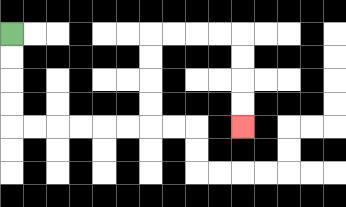{'start': '[0, 1]', 'end': '[10, 5]', 'path_directions': 'D,D,D,D,R,R,R,R,R,R,U,U,U,U,R,R,R,R,D,D,D,D', 'path_coordinates': '[[0, 1], [0, 2], [0, 3], [0, 4], [0, 5], [1, 5], [2, 5], [3, 5], [4, 5], [5, 5], [6, 5], [6, 4], [6, 3], [6, 2], [6, 1], [7, 1], [8, 1], [9, 1], [10, 1], [10, 2], [10, 3], [10, 4], [10, 5]]'}